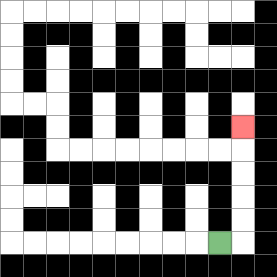{'start': '[9, 10]', 'end': '[10, 5]', 'path_directions': 'R,U,U,U,U,U', 'path_coordinates': '[[9, 10], [10, 10], [10, 9], [10, 8], [10, 7], [10, 6], [10, 5]]'}